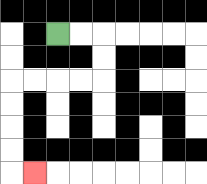{'start': '[2, 1]', 'end': '[1, 7]', 'path_directions': 'R,R,D,D,L,L,L,L,D,D,D,D,R', 'path_coordinates': '[[2, 1], [3, 1], [4, 1], [4, 2], [4, 3], [3, 3], [2, 3], [1, 3], [0, 3], [0, 4], [0, 5], [0, 6], [0, 7], [1, 7]]'}